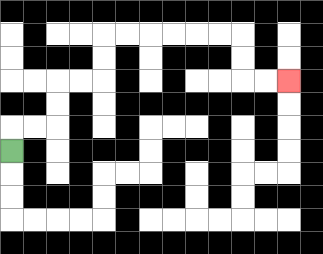{'start': '[0, 6]', 'end': '[12, 3]', 'path_directions': 'U,R,R,U,U,R,R,U,U,R,R,R,R,R,R,D,D,R,R', 'path_coordinates': '[[0, 6], [0, 5], [1, 5], [2, 5], [2, 4], [2, 3], [3, 3], [4, 3], [4, 2], [4, 1], [5, 1], [6, 1], [7, 1], [8, 1], [9, 1], [10, 1], [10, 2], [10, 3], [11, 3], [12, 3]]'}